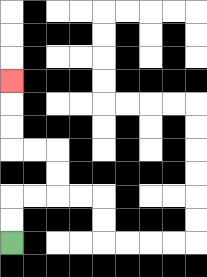{'start': '[0, 10]', 'end': '[0, 3]', 'path_directions': 'U,U,R,R,U,U,L,L,U,U,U', 'path_coordinates': '[[0, 10], [0, 9], [0, 8], [1, 8], [2, 8], [2, 7], [2, 6], [1, 6], [0, 6], [0, 5], [0, 4], [0, 3]]'}